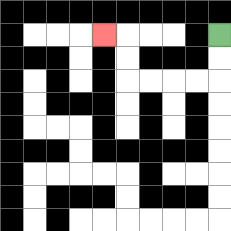{'start': '[9, 1]', 'end': '[4, 1]', 'path_directions': 'D,D,L,L,L,L,U,U,L', 'path_coordinates': '[[9, 1], [9, 2], [9, 3], [8, 3], [7, 3], [6, 3], [5, 3], [5, 2], [5, 1], [4, 1]]'}